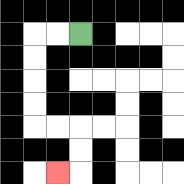{'start': '[3, 1]', 'end': '[2, 7]', 'path_directions': 'L,L,D,D,D,D,R,R,D,D,L', 'path_coordinates': '[[3, 1], [2, 1], [1, 1], [1, 2], [1, 3], [1, 4], [1, 5], [2, 5], [3, 5], [3, 6], [3, 7], [2, 7]]'}